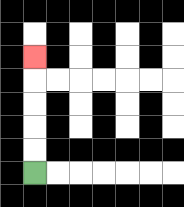{'start': '[1, 7]', 'end': '[1, 2]', 'path_directions': 'U,U,U,U,U', 'path_coordinates': '[[1, 7], [1, 6], [1, 5], [1, 4], [1, 3], [1, 2]]'}